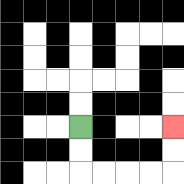{'start': '[3, 5]', 'end': '[7, 5]', 'path_directions': 'D,D,R,R,R,R,U,U', 'path_coordinates': '[[3, 5], [3, 6], [3, 7], [4, 7], [5, 7], [6, 7], [7, 7], [7, 6], [7, 5]]'}